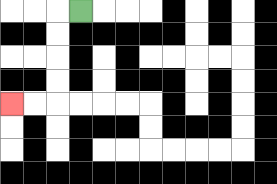{'start': '[3, 0]', 'end': '[0, 4]', 'path_directions': 'L,D,D,D,D,L,L', 'path_coordinates': '[[3, 0], [2, 0], [2, 1], [2, 2], [2, 3], [2, 4], [1, 4], [0, 4]]'}